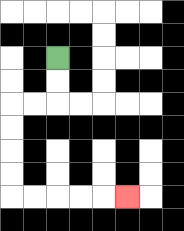{'start': '[2, 2]', 'end': '[5, 8]', 'path_directions': 'D,D,L,L,D,D,D,D,R,R,R,R,R', 'path_coordinates': '[[2, 2], [2, 3], [2, 4], [1, 4], [0, 4], [0, 5], [0, 6], [0, 7], [0, 8], [1, 8], [2, 8], [3, 8], [4, 8], [5, 8]]'}